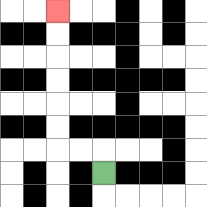{'start': '[4, 7]', 'end': '[2, 0]', 'path_directions': 'U,L,L,U,U,U,U,U,U', 'path_coordinates': '[[4, 7], [4, 6], [3, 6], [2, 6], [2, 5], [2, 4], [2, 3], [2, 2], [2, 1], [2, 0]]'}